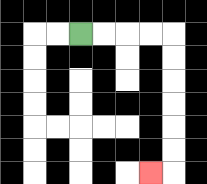{'start': '[3, 1]', 'end': '[6, 7]', 'path_directions': 'R,R,R,R,D,D,D,D,D,D,L', 'path_coordinates': '[[3, 1], [4, 1], [5, 1], [6, 1], [7, 1], [7, 2], [7, 3], [7, 4], [7, 5], [7, 6], [7, 7], [6, 7]]'}